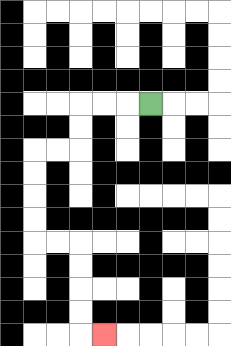{'start': '[6, 4]', 'end': '[4, 14]', 'path_directions': 'L,L,L,D,D,L,L,D,D,D,D,R,R,D,D,D,D,R', 'path_coordinates': '[[6, 4], [5, 4], [4, 4], [3, 4], [3, 5], [3, 6], [2, 6], [1, 6], [1, 7], [1, 8], [1, 9], [1, 10], [2, 10], [3, 10], [3, 11], [3, 12], [3, 13], [3, 14], [4, 14]]'}